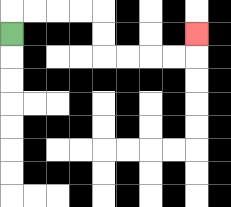{'start': '[0, 1]', 'end': '[8, 1]', 'path_directions': 'U,R,R,R,R,D,D,R,R,R,R,U', 'path_coordinates': '[[0, 1], [0, 0], [1, 0], [2, 0], [3, 0], [4, 0], [4, 1], [4, 2], [5, 2], [6, 2], [7, 2], [8, 2], [8, 1]]'}